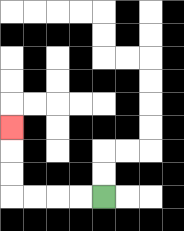{'start': '[4, 8]', 'end': '[0, 5]', 'path_directions': 'L,L,L,L,U,U,U', 'path_coordinates': '[[4, 8], [3, 8], [2, 8], [1, 8], [0, 8], [0, 7], [0, 6], [0, 5]]'}